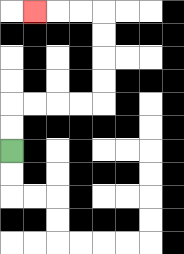{'start': '[0, 6]', 'end': '[1, 0]', 'path_directions': 'U,U,R,R,R,R,U,U,U,U,L,L,L', 'path_coordinates': '[[0, 6], [0, 5], [0, 4], [1, 4], [2, 4], [3, 4], [4, 4], [4, 3], [4, 2], [4, 1], [4, 0], [3, 0], [2, 0], [1, 0]]'}